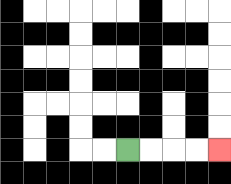{'start': '[5, 6]', 'end': '[9, 6]', 'path_directions': 'R,R,R,R', 'path_coordinates': '[[5, 6], [6, 6], [7, 6], [8, 6], [9, 6]]'}